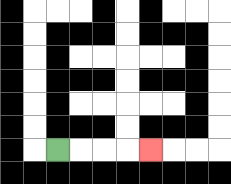{'start': '[2, 6]', 'end': '[6, 6]', 'path_directions': 'R,R,R,R', 'path_coordinates': '[[2, 6], [3, 6], [4, 6], [5, 6], [6, 6]]'}